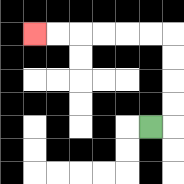{'start': '[6, 5]', 'end': '[1, 1]', 'path_directions': 'R,U,U,U,U,L,L,L,L,L,L', 'path_coordinates': '[[6, 5], [7, 5], [7, 4], [7, 3], [7, 2], [7, 1], [6, 1], [5, 1], [4, 1], [3, 1], [2, 1], [1, 1]]'}